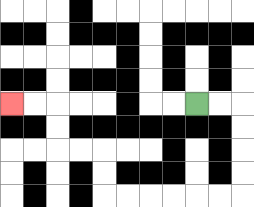{'start': '[8, 4]', 'end': '[0, 4]', 'path_directions': 'R,R,D,D,D,D,L,L,L,L,L,L,U,U,L,L,U,U,L,L', 'path_coordinates': '[[8, 4], [9, 4], [10, 4], [10, 5], [10, 6], [10, 7], [10, 8], [9, 8], [8, 8], [7, 8], [6, 8], [5, 8], [4, 8], [4, 7], [4, 6], [3, 6], [2, 6], [2, 5], [2, 4], [1, 4], [0, 4]]'}